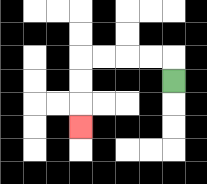{'start': '[7, 3]', 'end': '[3, 5]', 'path_directions': 'U,L,L,L,L,D,D,D', 'path_coordinates': '[[7, 3], [7, 2], [6, 2], [5, 2], [4, 2], [3, 2], [3, 3], [3, 4], [3, 5]]'}